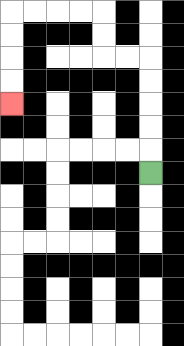{'start': '[6, 7]', 'end': '[0, 4]', 'path_directions': 'U,U,U,U,U,L,L,U,U,L,L,L,L,D,D,D,D', 'path_coordinates': '[[6, 7], [6, 6], [6, 5], [6, 4], [6, 3], [6, 2], [5, 2], [4, 2], [4, 1], [4, 0], [3, 0], [2, 0], [1, 0], [0, 0], [0, 1], [0, 2], [0, 3], [0, 4]]'}